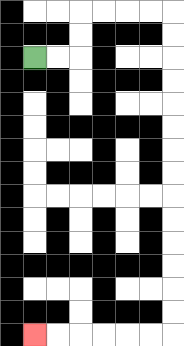{'start': '[1, 2]', 'end': '[1, 14]', 'path_directions': 'R,R,U,U,R,R,R,R,D,D,D,D,D,D,D,D,D,D,D,D,D,D,L,L,L,L,L,L', 'path_coordinates': '[[1, 2], [2, 2], [3, 2], [3, 1], [3, 0], [4, 0], [5, 0], [6, 0], [7, 0], [7, 1], [7, 2], [7, 3], [7, 4], [7, 5], [7, 6], [7, 7], [7, 8], [7, 9], [7, 10], [7, 11], [7, 12], [7, 13], [7, 14], [6, 14], [5, 14], [4, 14], [3, 14], [2, 14], [1, 14]]'}